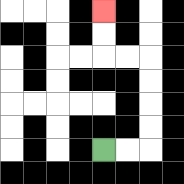{'start': '[4, 6]', 'end': '[4, 0]', 'path_directions': 'R,R,U,U,U,U,L,L,U,U', 'path_coordinates': '[[4, 6], [5, 6], [6, 6], [6, 5], [6, 4], [6, 3], [6, 2], [5, 2], [4, 2], [4, 1], [4, 0]]'}